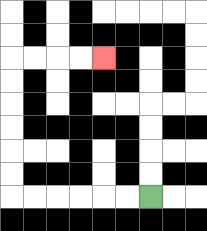{'start': '[6, 8]', 'end': '[4, 2]', 'path_directions': 'L,L,L,L,L,L,U,U,U,U,U,U,R,R,R,R', 'path_coordinates': '[[6, 8], [5, 8], [4, 8], [3, 8], [2, 8], [1, 8], [0, 8], [0, 7], [0, 6], [0, 5], [0, 4], [0, 3], [0, 2], [1, 2], [2, 2], [3, 2], [4, 2]]'}